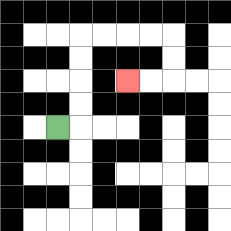{'start': '[2, 5]', 'end': '[5, 3]', 'path_directions': 'R,U,U,U,U,R,R,R,R,D,D,L,L', 'path_coordinates': '[[2, 5], [3, 5], [3, 4], [3, 3], [3, 2], [3, 1], [4, 1], [5, 1], [6, 1], [7, 1], [7, 2], [7, 3], [6, 3], [5, 3]]'}